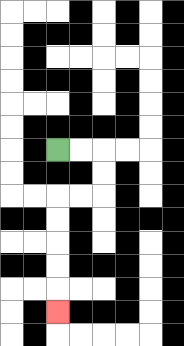{'start': '[2, 6]', 'end': '[2, 13]', 'path_directions': 'R,R,D,D,L,L,D,D,D,D,D', 'path_coordinates': '[[2, 6], [3, 6], [4, 6], [4, 7], [4, 8], [3, 8], [2, 8], [2, 9], [2, 10], [2, 11], [2, 12], [2, 13]]'}